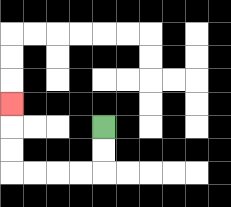{'start': '[4, 5]', 'end': '[0, 4]', 'path_directions': 'D,D,L,L,L,L,U,U,U', 'path_coordinates': '[[4, 5], [4, 6], [4, 7], [3, 7], [2, 7], [1, 7], [0, 7], [0, 6], [0, 5], [0, 4]]'}